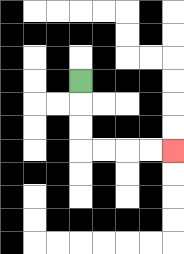{'start': '[3, 3]', 'end': '[7, 6]', 'path_directions': 'D,D,D,R,R,R,R', 'path_coordinates': '[[3, 3], [3, 4], [3, 5], [3, 6], [4, 6], [5, 6], [6, 6], [7, 6]]'}